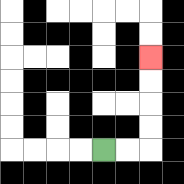{'start': '[4, 6]', 'end': '[6, 2]', 'path_directions': 'R,R,U,U,U,U', 'path_coordinates': '[[4, 6], [5, 6], [6, 6], [6, 5], [6, 4], [6, 3], [6, 2]]'}